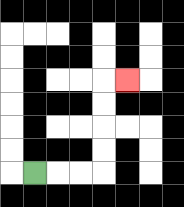{'start': '[1, 7]', 'end': '[5, 3]', 'path_directions': 'R,R,R,U,U,U,U,R', 'path_coordinates': '[[1, 7], [2, 7], [3, 7], [4, 7], [4, 6], [4, 5], [4, 4], [4, 3], [5, 3]]'}